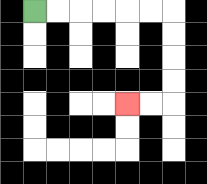{'start': '[1, 0]', 'end': '[5, 4]', 'path_directions': 'R,R,R,R,R,R,D,D,D,D,L,L', 'path_coordinates': '[[1, 0], [2, 0], [3, 0], [4, 0], [5, 0], [6, 0], [7, 0], [7, 1], [7, 2], [7, 3], [7, 4], [6, 4], [5, 4]]'}